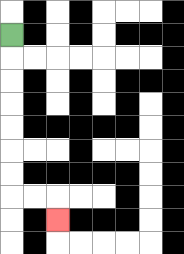{'start': '[0, 1]', 'end': '[2, 9]', 'path_directions': 'D,D,D,D,D,D,D,R,R,D', 'path_coordinates': '[[0, 1], [0, 2], [0, 3], [0, 4], [0, 5], [0, 6], [0, 7], [0, 8], [1, 8], [2, 8], [2, 9]]'}